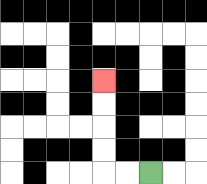{'start': '[6, 7]', 'end': '[4, 3]', 'path_directions': 'L,L,U,U,U,U', 'path_coordinates': '[[6, 7], [5, 7], [4, 7], [4, 6], [4, 5], [4, 4], [4, 3]]'}